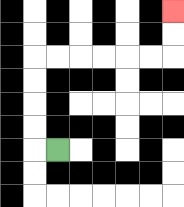{'start': '[2, 6]', 'end': '[7, 0]', 'path_directions': 'L,U,U,U,U,R,R,R,R,R,R,U,U', 'path_coordinates': '[[2, 6], [1, 6], [1, 5], [1, 4], [1, 3], [1, 2], [2, 2], [3, 2], [4, 2], [5, 2], [6, 2], [7, 2], [7, 1], [7, 0]]'}